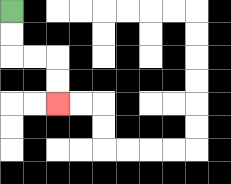{'start': '[0, 0]', 'end': '[2, 4]', 'path_directions': 'D,D,R,R,D,D', 'path_coordinates': '[[0, 0], [0, 1], [0, 2], [1, 2], [2, 2], [2, 3], [2, 4]]'}